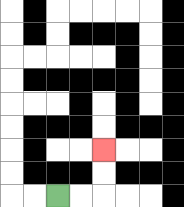{'start': '[2, 8]', 'end': '[4, 6]', 'path_directions': 'R,R,U,U', 'path_coordinates': '[[2, 8], [3, 8], [4, 8], [4, 7], [4, 6]]'}